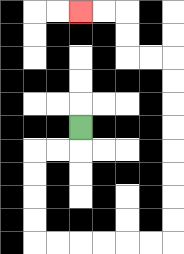{'start': '[3, 5]', 'end': '[3, 0]', 'path_directions': 'D,L,L,D,D,D,D,R,R,R,R,R,R,U,U,U,U,U,U,U,U,L,L,U,U,L,L', 'path_coordinates': '[[3, 5], [3, 6], [2, 6], [1, 6], [1, 7], [1, 8], [1, 9], [1, 10], [2, 10], [3, 10], [4, 10], [5, 10], [6, 10], [7, 10], [7, 9], [7, 8], [7, 7], [7, 6], [7, 5], [7, 4], [7, 3], [7, 2], [6, 2], [5, 2], [5, 1], [5, 0], [4, 0], [3, 0]]'}